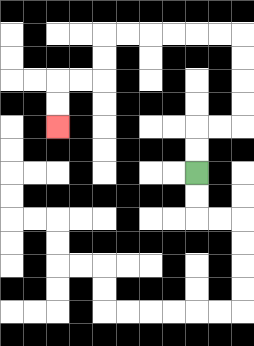{'start': '[8, 7]', 'end': '[2, 5]', 'path_directions': 'U,U,R,R,U,U,U,U,L,L,L,L,L,L,D,D,L,L,D,D', 'path_coordinates': '[[8, 7], [8, 6], [8, 5], [9, 5], [10, 5], [10, 4], [10, 3], [10, 2], [10, 1], [9, 1], [8, 1], [7, 1], [6, 1], [5, 1], [4, 1], [4, 2], [4, 3], [3, 3], [2, 3], [2, 4], [2, 5]]'}